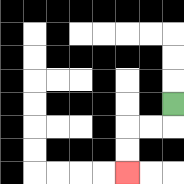{'start': '[7, 4]', 'end': '[5, 7]', 'path_directions': 'D,L,L,D,D', 'path_coordinates': '[[7, 4], [7, 5], [6, 5], [5, 5], [5, 6], [5, 7]]'}